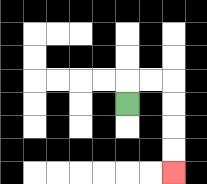{'start': '[5, 4]', 'end': '[7, 7]', 'path_directions': 'U,R,R,D,D,D,D', 'path_coordinates': '[[5, 4], [5, 3], [6, 3], [7, 3], [7, 4], [7, 5], [7, 6], [7, 7]]'}